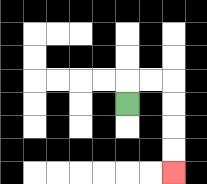{'start': '[5, 4]', 'end': '[7, 7]', 'path_directions': 'U,R,R,D,D,D,D', 'path_coordinates': '[[5, 4], [5, 3], [6, 3], [7, 3], [7, 4], [7, 5], [7, 6], [7, 7]]'}